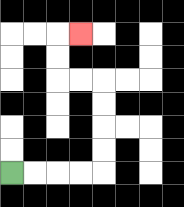{'start': '[0, 7]', 'end': '[3, 1]', 'path_directions': 'R,R,R,R,U,U,U,U,L,L,U,U,R', 'path_coordinates': '[[0, 7], [1, 7], [2, 7], [3, 7], [4, 7], [4, 6], [4, 5], [4, 4], [4, 3], [3, 3], [2, 3], [2, 2], [2, 1], [3, 1]]'}